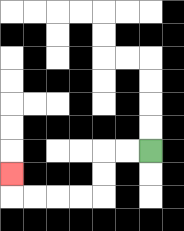{'start': '[6, 6]', 'end': '[0, 7]', 'path_directions': 'L,L,D,D,L,L,L,L,U', 'path_coordinates': '[[6, 6], [5, 6], [4, 6], [4, 7], [4, 8], [3, 8], [2, 8], [1, 8], [0, 8], [0, 7]]'}